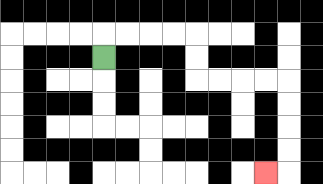{'start': '[4, 2]', 'end': '[11, 7]', 'path_directions': 'U,R,R,R,R,D,D,R,R,R,R,D,D,D,D,L', 'path_coordinates': '[[4, 2], [4, 1], [5, 1], [6, 1], [7, 1], [8, 1], [8, 2], [8, 3], [9, 3], [10, 3], [11, 3], [12, 3], [12, 4], [12, 5], [12, 6], [12, 7], [11, 7]]'}